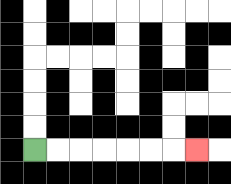{'start': '[1, 6]', 'end': '[8, 6]', 'path_directions': 'R,R,R,R,R,R,R', 'path_coordinates': '[[1, 6], [2, 6], [3, 6], [4, 6], [5, 6], [6, 6], [7, 6], [8, 6]]'}